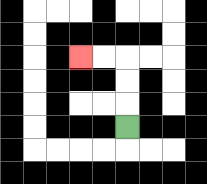{'start': '[5, 5]', 'end': '[3, 2]', 'path_directions': 'U,U,U,L,L', 'path_coordinates': '[[5, 5], [5, 4], [5, 3], [5, 2], [4, 2], [3, 2]]'}